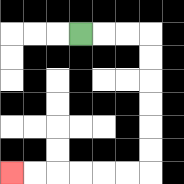{'start': '[3, 1]', 'end': '[0, 7]', 'path_directions': 'R,R,R,D,D,D,D,D,D,L,L,L,L,L,L', 'path_coordinates': '[[3, 1], [4, 1], [5, 1], [6, 1], [6, 2], [6, 3], [6, 4], [6, 5], [6, 6], [6, 7], [5, 7], [4, 7], [3, 7], [2, 7], [1, 7], [0, 7]]'}